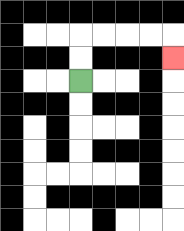{'start': '[3, 3]', 'end': '[7, 2]', 'path_directions': 'U,U,R,R,R,R,D', 'path_coordinates': '[[3, 3], [3, 2], [3, 1], [4, 1], [5, 1], [6, 1], [7, 1], [7, 2]]'}